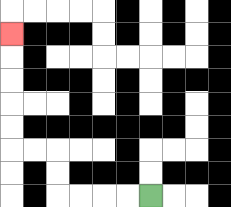{'start': '[6, 8]', 'end': '[0, 1]', 'path_directions': 'L,L,L,L,U,U,L,L,U,U,U,U,U', 'path_coordinates': '[[6, 8], [5, 8], [4, 8], [3, 8], [2, 8], [2, 7], [2, 6], [1, 6], [0, 6], [0, 5], [0, 4], [0, 3], [0, 2], [0, 1]]'}